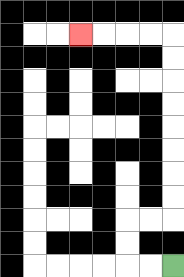{'start': '[7, 11]', 'end': '[3, 1]', 'path_directions': 'L,L,U,U,R,R,U,U,U,U,U,U,U,U,L,L,L,L', 'path_coordinates': '[[7, 11], [6, 11], [5, 11], [5, 10], [5, 9], [6, 9], [7, 9], [7, 8], [7, 7], [7, 6], [7, 5], [7, 4], [7, 3], [7, 2], [7, 1], [6, 1], [5, 1], [4, 1], [3, 1]]'}